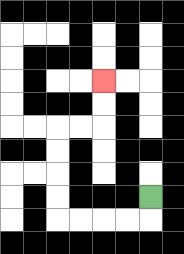{'start': '[6, 8]', 'end': '[4, 3]', 'path_directions': 'D,L,L,L,L,U,U,U,U,R,R,U,U', 'path_coordinates': '[[6, 8], [6, 9], [5, 9], [4, 9], [3, 9], [2, 9], [2, 8], [2, 7], [2, 6], [2, 5], [3, 5], [4, 5], [4, 4], [4, 3]]'}